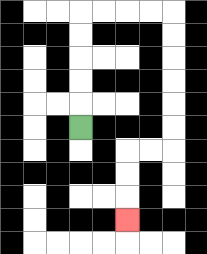{'start': '[3, 5]', 'end': '[5, 9]', 'path_directions': 'U,U,U,U,U,R,R,R,R,D,D,D,D,D,D,L,L,D,D,D', 'path_coordinates': '[[3, 5], [3, 4], [3, 3], [3, 2], [3, 1], [3, 0], [4, 0], [5, 0], [6, 0], [7, 0], [7, 1], [7, 2], [7, 3], [7, 4], [7, 5], [7, 6], [6, 6], [5, 6], [5, 7], [5, 8], [5, 9]]'}